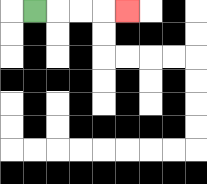{'start': '[1, 0]', 'end': '[5, 0]', 'path_directions': 'R,R,R,R', 'path_coordinates': '[[1, 0], [2, 0], [3, 0], [4, 0], [5, 0]]'}